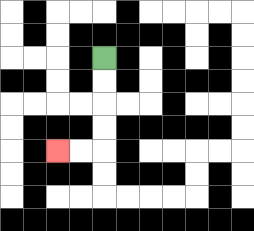{'start': '[4, 2]', 'end': '[2, 6]', 'path_directions': 'D,D,D,D,L,L', 'path_coordinates': '[[4, 2], [4, 3], [4, 4], [4, 5], [4, 6], [3, 6], [2, 6]]'}